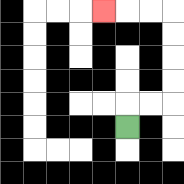{'start': '[5, 5]', 'end': '[4, 0]', 'path_directions': 'U,R,R,U,U,U,U,L,L,L', 'path_coordinates': '[[5, 5], [5, 4], [6, 4], [7, 4], [7, 3], [7, 2], [7, 1], [7, 0], [6, 0], [5, 0], [4, 0]]'}